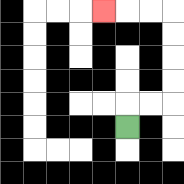{'start': '[5, 5]', 'end': '[4, 0]', 'path_directions': 'U,R,R,U,U,U,U,L,L,L', 'path_coordinates': '[[5, 5], [5, 4], [6, 4], [7, 4], [7, 3], [7, 2], [7, 1], [7, 0], [6, 0], [5, 0], [4, 0]]'}